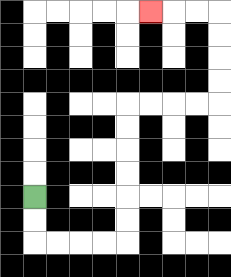{'start': '[1, 8]', 'end': '[6, 0]', 'path_directions': 'D,D,R,R,R,R,U,U,U,U,U,U,R,R,R,R,U,U,U,U,L,L,L', 'path_coordinates': '[[1, 8], [1, 9], [1, 10], [2, 10], [3, 10], [4, 10], [5, 10], [5, 9], [5, 8], [5, 7], [5, 6], [5, 5], [5, 4], [6, 4], [7, 4], [8, 4], [9, 4], [9, 3], [9, 2], [9, 1], [9, 0], [8, 0], [7, 0], [6, 0]]'}